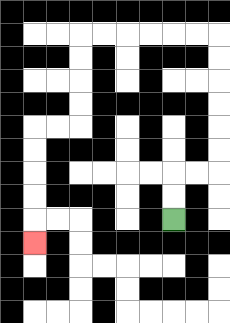{'start': '[7, 9]', 'end': '[1, 10]', 'path_directions': 'U,U,R,R,U,U,U,U,U,U,L,L,L,L,L,L,D,D,D,D,L,L,D,D,D,D,D', 'path_coordinates': '[[7, 9], [7, 8], [7, 7], [8, 7], [9, 7], [9, 6], [9, 5], [9, 4], [9, 3], [9, 2], [9, 1], [8, 1], [7, 1], [6, 1], [5, 1], [4, 1], [3, 1], [3, 2], [3, 3], [3, 4], [3, 5], [2, 5], [1, 5], [1, 6], [1, 7], [1, 8], [1, 9], [1, 10]]'}